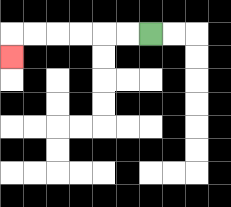{'start': '[6, 1]', 'end': '[0, 2]', 'path_directions': 'L,L,L,L,L,L,D', 'path_coordinates': '[[6, 1], [5, 1], [4, 1], [3, 1], [2, 1], [1, 1], [0, 1], [0, 2]]'}